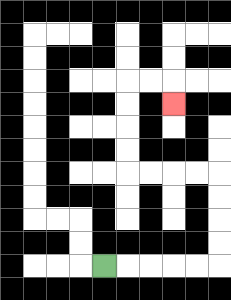{'start': '[4, 11]', 'end': '[7, 4]', 'path_directions': 'R,R,R,R,R,U,U,U,U,L,L,L,L,U,U,U,U,R,R,D', 'path_coordinates': '[[4, 11], [5, 11], [6, 11], [7, 11], [8, 11], [9, 11], [9, 10], [9, 9], [9, 8], [9, 7], [8, 7], [7, 7], [6, 7], [5, 7], [5, 6], [5, 5], [5, 4], [5, 3], [6, 3], [7, 3], [7, 4]]'}